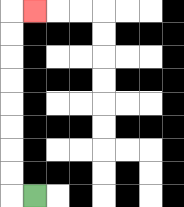{'start': '[1, 8]', 'end': '[1, 0]', 'path_directions': 'L,U,U,U,U,U,U,U,U,R', 'path_coordinates': '[[1, 8], [0, 8], [0, 7], [0, 6], [0, 5], [0, 4], [0, 3], [0, 2], [0, 1], [0, 0], [1, 0]]'}